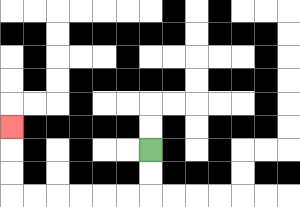{'start': '[6, 6]', 'end': '[0, 5]', 'path_directions': 'D,D,L,L,L,L,L,L,U,U,U', 'path_coordinates': '[[6, 6], [6, 7], [6, 8], [5, 8], [4, 8], [3, 8], [2, 8], [1, 8], [0, 8], [0, 7], [0, 6], [0, 5]]'}